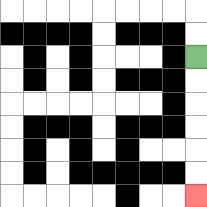{'start': '[8, 2]', 'end': '[8, 8]', 'path_directions': 'D,D,D,D,D,D', 'path_coordinates': '[[8, 2], [8, 3], [8, 4], [8, 5], [8, 6], [8, 7], [8, 8]]'}